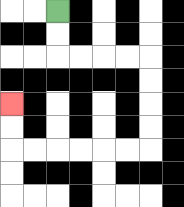{'start': '[2, 0]', 'end': '[0, 4]', 'path_directions': 'D,D,R,R,R,R,D,D,D,D,L,L,L,L,L,L,U,U', 'path_coordinates': '[[2, 0], [2, 1], [2, 2], [3, 2], [4, 2], [5, 2], [6, 2], [6, 3], [6, 4], [6, 5], [6, 6], [5, 6], [4, 6], [3, 6], [2, 6], [1, 6], [0, 6], [0, 5], [0, 4]]'}